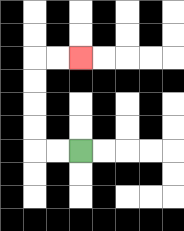{'start': '[3, 6]', 'end': '[3, 2]', 'path_directions': 'L,L,U,U,U,U,R,R', 'path_coordinates': '[[3, 6], [2, 6], [1, 6], [1, 5], [1, 4], [1, 3], [1, 2], [2, 2], [3, 2]]'}